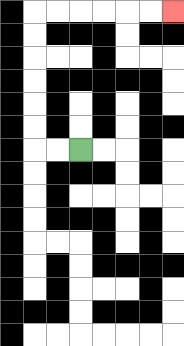{'start': '[3, 6]', 'end': '[7, 0]', 'path_directions': 'L,L,U,U,U,U,U,U,R,R,R,R,R,R', 'path_coordinates': '[[3, 6], [2, 6], [1, 6], [1, 5], [1, 4], [1, 3], [1, 2], [1, 1], [1, 0], [2, 0], [3, 0], [4, 0], [5, 0], [6, 0], [7, 0]]'}